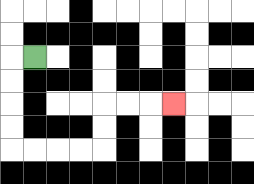{'start': '[1, 2]', 'end': '[7, 4]', 'path_directions': 'L,D,D,D,D,R,R,R,R,U,U,R,R,R', 'path_coordinates': '[[1, 2], [0, 2], [0, 3], [0, 4], [0, 5], [0, 6], [1, 6], [2, 6], [3, 6], [4, 6], [4, 5], [4, 4], [5, 4], [6, 4], [7, 4]]'}